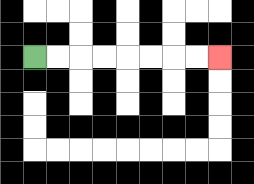{'start': '[1, 2]', 'end': '[9, 2]', 'path_directions': 'R,R,R,R,R,R,R,R', 'path_coordinates': '[[1, 2], [2, 2], [3, 2], [4, 2], [5, 2], [6, 2], [7, 2], [8, 2], [9, 2]]'}